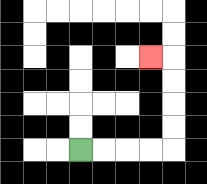{'start': '[3, 6]', 'end': '[6, 2]', 'path_directions': 'R,R,R,R,U,U,U,U,L', 'path_coordinates': '[[3, 6], [4, 6], [5, 6], [6, 6], [7, 6], [7, 5], [7, 4], [7, 3], [7, 2], [6, 2]]'}